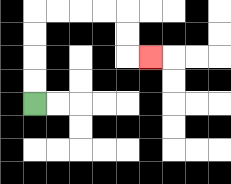{'start': '[1, 4]', 'end': '[6, 2]', 'path_directions': 'U,U,U,U,R,R,R,R,D,D,R', 'path_coordinates': '[[1, 4], [1, 3], [1, 2], [1, 1], [1, 0], [2, 0], [3, 0], [4, 0], [5, 0], [5, 1], [5, 2], [6, 2]]'}